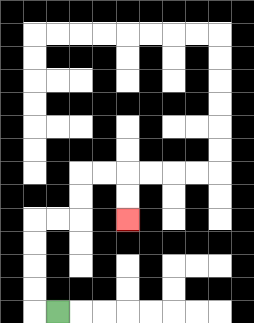{'start': '[2, 13]', 'end': '[5, 9]', 'path_directions': 'L,U,U,U,U,R,R,U,U,R,R,D,D', 'path_coordinates': '[[2, 13], [1, 13], [1, 12], [1, 11], [1, 10], [1, 9], [2, 9], [3, 9], [3, 8], [3, 7], [4, 7], [5, 7], [5, 8], [5, 9]]'}